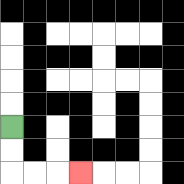{'start': '[0, 5]', 'end': '[3, 7]', 'path_directions': 'D,D,R,R,R', 'path_coordinates': '[[0, 5], [0, 6], [0, 7], [1, 7], [2, 7], [3, 7]]'}